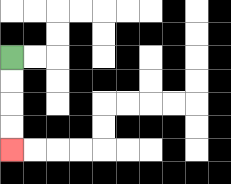{'start': '[0, 2]', 'end': '[0, 6]', 'path_directions': 'D,D,D,D', 'path_coordinates': '[[0, 2], [0, 3], [0, 4], [0, 5], [0, 6]]'}